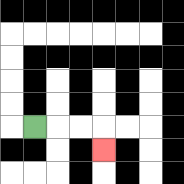{'start': '[1, 5]', 'end': '[4, 6]', 'path_directions': 'R,R,R,D', 'path_coordinates': '[[1, 5], [2, 5], [3, 5], [4, 5], [4, 6]]'}